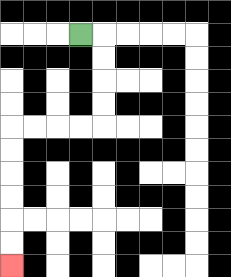{'start': '[3, 1]', 'end': '[0, 11]', 'path_directions': 'R,D,D,D,D,L,L,L,L,D,D,D,D,D,D', 'path_coordinates': '[[3, 1], [4, 1], [4, 2], [4, 3], [4, 4], [4, 5], [3, 5], [2, 5], [1, 5], [0, 5], [0, 6], [0, 7], [0, 8], [0, 9], [0, 10], [0, 11]]'}